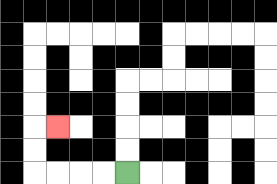{'start': '[5, 7]', 'end': '[2, 5]', 'path_directions': 'L,L,L,L,U,U,R', 'path_coordinates': '[[5, 7], [4, 7], [3, 7], [2, 7], [1, 7], [1, 6], [1, 5], [2, 5]]'}